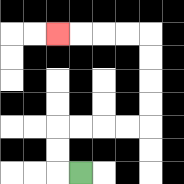{'start': '[3, 7]', 'end': '[2, 1]', 'path_directions': 'L,U,U,R,R,R,R,U,U,U,U,L,L,L,L', 'path_coordinates': '[[3, 7], [2, 7], [2, 6], [2, 5], [3, 5], [4, 5], [5, 5], [6, 5], [6, 4], [6, 3], [6, 2], [6, 1], [5, 1], [4, 1], [3, 1], [2, 1]]'}